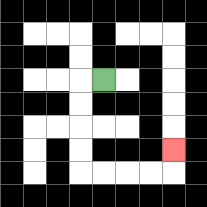{'start': '[4, 3]', 'end': '[7, 6]', 'path_directions': 'L,D,D,D,D,R,R,R,R,U', 'path_coordinates': '[[4, 3], [3, 3], [3, 4], [3, 5], [3, 6], [3, 7], [4, 7], [5, 7], [6, 7], [7, 7], [7, 6]]'}